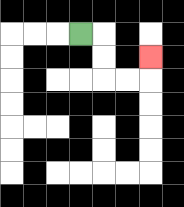{'start': '[3, 1]', 'end': '[6, 2]', 'path_directions': 'R,D,D,R,R,U', 'path_coordinates': '[[3, 1], [4, 1], [4, 2], [4, 3], [5, 3], [6, 3], [6, 2]]'}